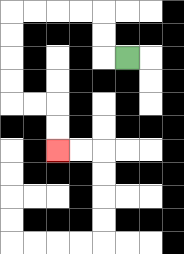{'start': '[5, 2]', 'end': '[2, 6]', 'path_directions': 'L,U,U,L,L,L,L,D,D,D,D,R,R,D,D', 'path_coordinates': '[[5, 2], [4, 2], [4, 1], [4, 0], [3, 0], [2, 0], [1, 0], [0, 0], [0, 1], [0, 2], [0, 3], [0, 4], [1, 4], [2, 4], [2, 5], [2, 6]]'}